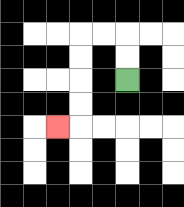{'start': '[5, 3]', 'end': '[2, 5]', 'path_directions': 'U,U,L,L,D,D,D,D,L', 'path_coordinates': '[[5, 3], [5, 2], [5, 1], [4, 1], [3, 1], [3, 2], [3, 3], [3, 4], [3, 5], [2, 5]]'}